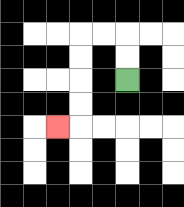{'start': '[5, 3]', 'end': '[2, 5]', 'path_directions': 'U,U,L,L,D,D,D,D,L', 'path_coordinates': '[[5, 3], [5, 2], [5, 1], [4, 1], [3, 1], [3, 2], [3, 3], [3, 4], [3, 5], [2, 5]]'}